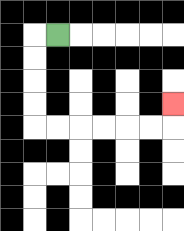{'start': '[2, 1]', 'end': '[7, 4]', 'path_directions': 'L,D,D,D,D,R,R,R,R,R,R,U', 'path_coordinates': '[[2, 1], [1, 1], [1, 2], [1, 3], [1, 4], [1, 5], [2, 5], [3, 5], [4, 5], [5, 5], [6, 5], [7, 5], [7, 4]]'}